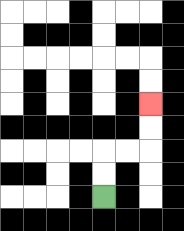{'start': '[4, 8]', 'end': '[6, 4]', 'path_directions': 'U,U,R,R,U,U', 'path_coordinates': '[[4, 8], [4, 7], [4, 6], [5, 6], [6, 6], [6, 5], [6, 4]]'}